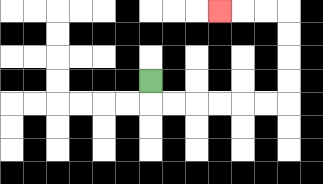{'start': '[6, 3]', 'end': '[9, 0]', 'path_directions': 'D,R,R,R,R,R,R,U,U,U,U,L,L,L', 'path_coordinates': '[[6, 3], [6, 4], [7, 4], [8, 4], [9, 4], [10, 4], [11, 4], [12, 4], [12, 3], [12, 2], [12, 1], [12, 0], [11, 0], [10, 0], [9, 0]]'}